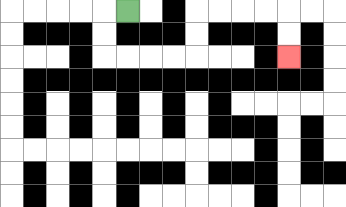{'start': '[5, 0]', 'end': '[12, 2]', 'path_directions': 'L,D,D,R,R,R,R,U,U,R,R,R,R,D,D', 'path_coordinates': '[[5, 0], [4, 0], [4, 1], [4, 2], [5, 2], [6, 2], [7, 2], [8, 2], [8, 1], [8, 0], [9, 0], [10, 0], [11, 0], [12, 0], [12, 1], [12, 2]]'}